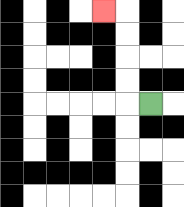{'start': '[6, 4]', 'end': '[4, 0]', 'path_directions': 'L,U,U,U,U,L', 'path_coordinates': '[[6, 4], [5, 4], [5, 3], [5, 2], [5, 1], [5, 0], [4, 0]]'}